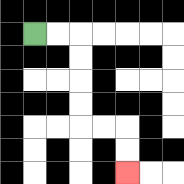{'start': '[1, 1]', 'end': '[5, 7]', 'path_directions': 'R,R,D,D,D,D,R,R,D,D', 'path_coordinates': '[[1, 1], [2, 1], [3, 1], [3, 2], [3, 3], [3, 4], [3, 5], [4, 5], [5, 5], [5, 6], [5, 7]]'}